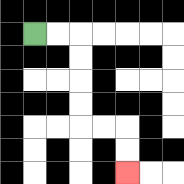{'start': '[1, 1]', 'end': '[5, 7]', 'path_directions': 'R,R,D,D,D,D,R,R,D,D', 'path_coordinates': '[[1, 1], [2, 1], [3, 1], [3, 2], [3, 3], [3, 4], [3, 5], [4, 5], [5, 5], [5, 6], [5, 7]]'}